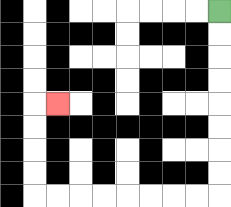{'start': '[9, 0]', 'end': '[2, 4]', 'path_directions': 'D,D,D,D,D,D,D,D,L,L,L,L,L,L,L,L,U,U,U,U,R', 'path_coordinates': '[[9, 0], [9, 1], [9, 2], [9, 3], [9, 4], [9, 5], [9, 6], [9, 7], [9, 8], [8, 8], [7, 8], [6, 8], [5, 8], [4, 8], [3, 8], [2, 8], [1, 8], [1, 7], [1, 6], [1, 5], [1, 4], [2, 4]]'}